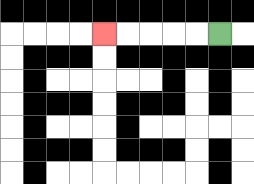{'start': '[9, 1]', 'end': '[4, 1]', 'path_directions': 'L,L,L,L,L', 'path_coordinates': '[[9, 1], [8, 1], [7, 1], [6, 1], [5, 1], [4, 1]]'}